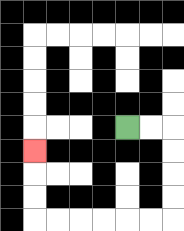{'start': '[5, 5]', 'end': '[1, 6]', 'path_directions': 'R,R,D,D,D,D,L,L,L,L,L,L,U,U,U', 'path_coordinates': '[[5, 5], [6, 5], [7, 5], [7, 6], [7, 7], [7, 8], [7, 9], [6, 9], [5, 9], [4, 9], [3, 9], [2, 9], [1, 9], [1, 8], [1, 7], [1, 6]]'}